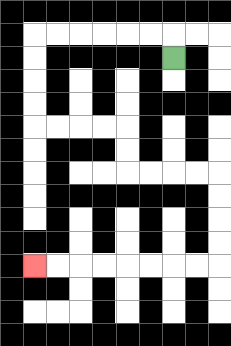{'start': '[7, 2]', 'end': '[1, 11]', 'path_directions': 'U,L,L,L,L,L,L,D,D,D,D,R,R,R,R,D,D,R,R,R,R,D,D,D,D,L,L,L,L,L,L,L,L', 'path_coordinates': '[[7, 2], [7, 1], [6, 1], [5, 1], [4, 1], [3, 1], [2, 1], [1, 1], [1, 2], [1, 3], [1, 4], [1, 5], [2, 5], [3, 5], [4, 5], [5, 5], [5, 6], [5, 7], [6, 7], [7, 7], [8, 7], [9, 7], [9, 8], [9, 9], [9, 10], [9, 11], [8, 11], [7, 11], [6, 11], [5, 11], [4, 11], [3, 11], [2, 11], [1, 11]]'}